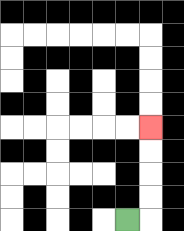{'start': '[5, 9]', 'end': '[6, 5]', 'path_directions': 'R,U,U,U,U', 'path_coordinates': '[[5, 9], [6, 9], [6, 8], [6, 7], [6, 6], [6, 5]]'}